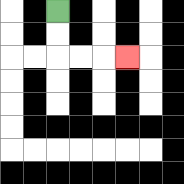{'start': '[2, 0]', 'end': '[5, 2]', 'path_directions': 'D,D,R,R,R', 'path_coordinates': '[[2, 0], [2, 1], [2, 2], [3, 2], [4, 2], [5, 2]]'}